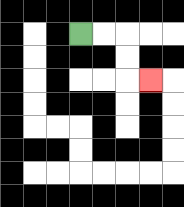{'start': '[3, 1]', 'end': '[6, 3]', 'path_directions': 'R,R,D,D,R', 'path_coordinates': '[[3, 1], [4, 1], [5, 1], [5, 2], [5, 3], [6, 3]]'}